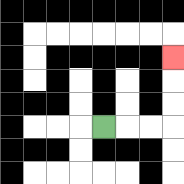{'start': '[4, 5]', 'end': '[7, 2]', 'path_directions': 'R,R,R,U,U,U', 'path_coordinates': '[[4, 5], [5, 5], [6, 5], [7, 5], [7, 4], [7, 3], [7, 2]]'}